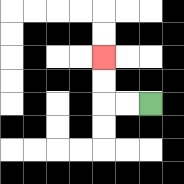{'start': '[6, 4]', 'end': '[4, 2]', 'path_directions': 'L,L,U,U', 'path_coordinates': '[[6, 4], [5, 4], [4, 4], [4, 3], [4, 2]]'}